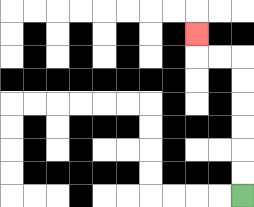{'start': '[10, 8]', 'end': '[8, 1]', 'path_directions': 'U,U,U,U,U,U,L,L,U', 'path_coordinates': '[[10, 8], [10, 7], [10, 6], [10, 5], [10, 4], [10, 3], [10, 2], [9, 2], [8, 2], [8, 1]]'}